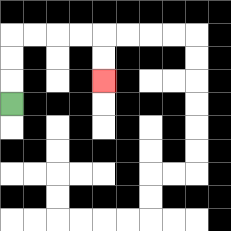{'start': '[0, 4]', 'end': '[4, 3]', 'path_directions': 'U,U,U,R,R,R,R,D,D', 'path_coordinates': '[[0, 4], [0, 3], [0, 2], [0, 1], [1, 1], [2, 1], [3, 1], [4, 1], [4, 2], [4, 3]]'}